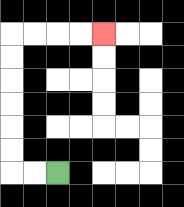{'start': '[2, 7]', 'end': '[4, 1]', 'path_directions': 'L,L,U,U,U,U,U,U,R,R,R,R', 'path_coordinates': '[[2, 7], [1, 7], [0, 7], [0, 6], [0, 5], [0, 4], [0, 3], [0, 2], [0, 1], [1, 1], [2, 1], [3, 1], [4, 1]]'}